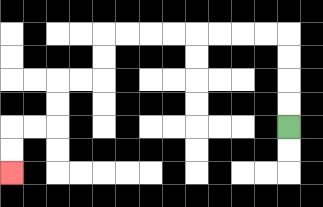{'start': '[12, 5]', 'end': '[0, 7]', 'path_directions': 'U,U,U,U,L,L,L,L,L,L,L,L,D,D,L,L,D,D,L,L,D,D', 'path_coordinates': '[[12, 5], [12, 4], [12, 3], [12, 2], [12, 1], [11, 1], [10, 1], [9, 1], [8, 1], [7, 1], [6, 1], [5, 1], [4, 1], [4, 2], [4, 3], [3, 3], [2, 3], [2, 4], [2, 5], [1, 5], [0, 5], [0, 6], [0, 7]]'}